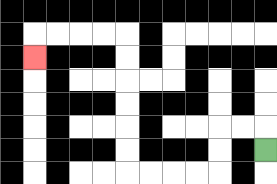{'start': '[11, 6]', 'end': '[1, 2]', 'path_directions': 'U,L,L,D,D,L,L,L,L,U,U,U,U,U,U,L,L,L,L,D', 'path_coordinates': '[[11, 6], [11, 5], [10, 5], [9, 5], [9, 6], [9, 7], [8, 7], [7, 7], [6, 7], [5, 7], [5, 6], [5, 5], [5, 4], [5, 3], [5, 2], [5, 1], [4, 1], [3, 1], [2, 1], [1, 1], [1, 2]]'}